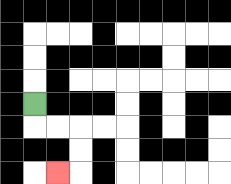{'start': '[1, 4]', 'end': '[2, 7]', 'path_directions': 'D,R,R,D,D,L', 'path_coordinates': '[[1, 4], [1, 5], [2, 5], [3, 5], [3, 6], [3, 7], [2, 7]]'}